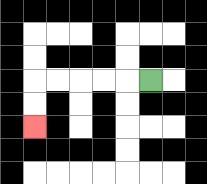{'start': '[6, 3]', 'end': '[1, 5]', 'path_directions': 'L,L,L,L,L,D,D', 'path_coordinates': '[[6, 3], [5, 3], [4, 3], [3, 3], [2, 3], [1, 3], [1, 4], [1, 5]]'}